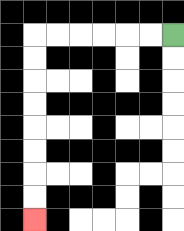{'start': '[7, 1]', 'end': '[1, 9]', 'path_directions': 'L,L,L,L,L,L,D,D,D,D,D,D,D,D', 'path_coordinates': '[[7, 1], [6, 1], [5, 1], [4, 1], [3, 1], [2, 1], [1, 1], [1, 2], [1, 3], [1, 4], [1, 5], [1, 6], [1, 7], [1, 8], [1, 9]]'}